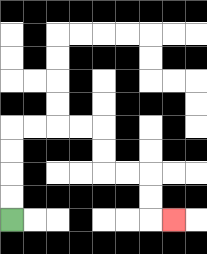{'start': '[0, 9]', 'end': '[7, 9]', 'path_directions': 'U,U,U,U,R,R,R,R,D,D,R,R,D,D,R', 'path_coordinates': '[[0, 9], [0, 8], [0, 7], [0, 6], [0, 5], [1, 5], [2, 5], [3, 5], [4, 5], [4, 6], [4, 7], [5, 7], [6, 7], [6, 8], [6, 9], [7, 9]]'}